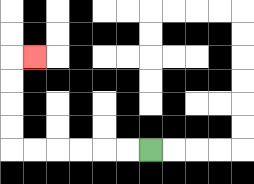{'start': '[6, 6]', 'end': '[1, 2]', 'path_directions': 'L,L,L,L,L,L,U,U,U,U,R', 'path_coordinates': '[[6, 6], [5, 6], [4, 6], [3, 6], [2, 6], [1, 6], [0, 6], [0, 5], [0, 4], [0, 3], [0, 2], [1, 2]]'}